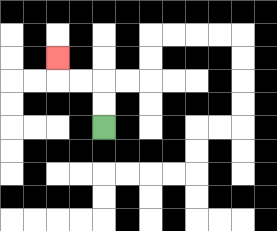{'start': '[4, 5]', 'end': '[2, 2]', 'path_directions': 'U,U,L,L,U', 'path_coordinates': '[[4, 5], [4, 4], [4, 3], [3, 3], [2, 3], [2, 2]]'}